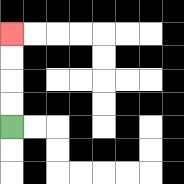{'start': '[0, 5]', 'end': '[0, 1]', 'path_directions': 'U,U,U,U', 'path_coordinates': '[[0, 5], [0, 4], [0, 3], [0, 2], [0, 1]]'}